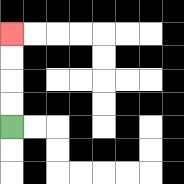{'start': '[0, 5]', 'end': '[0, 1]', 'path_directions': 'U,U,U,U', 'path_coordinates': '[[0, 5], [0, 4], [0, 3], [0, 2], [0, 1]]'}